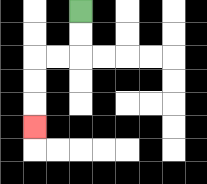{'start': '[3, 0]', 'end': '[1, 5]', 'path_directions': 'D,D,L,L,D,D,D', 'path_coordinates': '[[3, 0], [3, 1], [3, 2], [2, 2], [1, 2], [1, 3], [1, 4], [1, 5]]'}